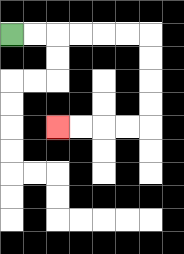{'start': '[0, 1]', 'end': '[2, 5]', 'path_directions': 'R,R,R,R,R,R,D,D,D,D,L,L,L,L', 'path_coordinates': '[[0, 1], [1, 1], [2, 1], [3, 1], [4, 1], [5, 1], [6, 1], [6, 2], [6, 3], [6, 4], [6, 5], [5, 5], [4, 5], [3, 5], [2, 5]]'}